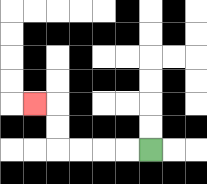{'start': '[6, 6]', 'end': '[1, 4]', 'path_directions': 'L,L,L,L,U,U,L', 'path_coordinates': '[[6, 6], [5, 6], [4, 6], [3, 6], [2, 6], [2, 5], [2, 4], [1, 4]]'}